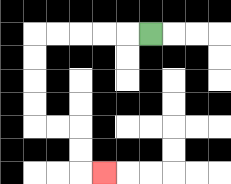{'start': '[6, 1]', 'end': '[4, 7]', 'path_directions': 'L,L,L,L,L,D,D,D,D,R,R,D,D,R', 'path_coordinates': '[[6, 1], [5, 1], [4, 1], [3, 1], [2, 1], [1, 1], [1, 2], [1, 3], [1, 4], [1, 5], [2, 5], [3, 5], [3, 6], [3, 7], [4, 7]]'}